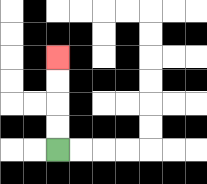{'start': '[2, 6]', 'end': '[2, 2]', 'path_directions': 'U,U,U,U', 'path_coordinates': '[[2, 6], [2, 5], [2, 4], [2, 3], [2, 2]]'}